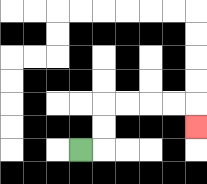{'start': '[3, 6]', 'end': '[8, 5]', 'path_directions': 'R,U,U,R,R,R,R,D', 'path_coordinates': '[[3, 6], [4, 6], [4, 5], [4, 4], [5, 4], [6, 4], [7, 4], [8, 4], [8, 5]]'}